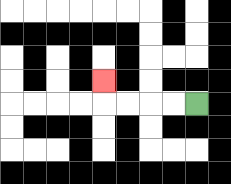{'start': '[8, 4]', 'end': '[4, 3]', 'path_directions': 'L,L,L,L,U', 'path_coordinates': '[[8, 4], [7, 4], [6, 4], [5, 4], [4, 4], [4, 3]]'}